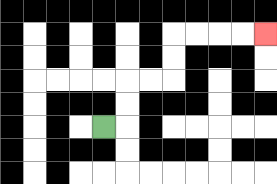{'start': '[4, 5]', 'end': '[11, 1]', 'path_directions': 'R,U,U,R,R,U,U,R,R,R,R', 'path_coordinates': '[[4, 5], [5, 5], [5, 4], [5, 3], [6, 3], [7, 3], [7, 2], [7, 1], [8, 1], [9, 1], [10, 1], [11, 1]]'}